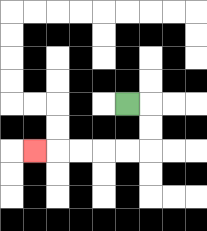{'start': '[5, 4]', 'end': '[1, 6]', 'path_directions': 'R,D,D,L,L,L,L,L', 'path_coordinates': '[[5, 4], [6, 4], [6, 5], [6, 6], [5, 6], [4, 6], [3, 6], [2, 6], [1, 6]]'}